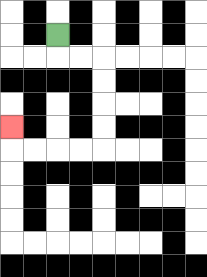{'start': '[2, 1]', 'end': '[0, 5]', 'path_directions': 'D,R,R,D,D,D,D,L,L,L,L,U', 'path_coordinates': '[[2, 1], [2, 2], [3, 2], [4, 2], [4, 3], [4, 4], [4, 5], [4, 6], [3, 6], [2, 6], [1, 6], [0, 6], [0, 5]]'}